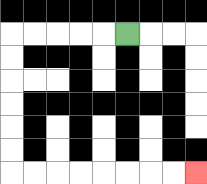{'start': '[5, 1]', 'end': '[8, 7]', 'path_directions': 'L,L,L,L,L,D,D,D,D,D,D,R,R,R,R,R,R,R,R', 'path_coordinates': '[[5, 1], [4, 1], [3, 1], [2, 1], [1, 1], [0, 1], [0, 2], [0, 3], [0, 4], [0, 5], [0, 6], [0, 7], [1, 7], [2, 7], [3, 7], [4, 7], [5, 7], [6, 7], [7, 7], [8, 7]]'}